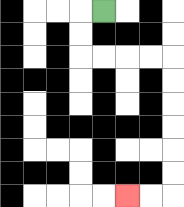{'start': '[4, 0]', 'end': '[5, 8]', 'path_directions': 'L,D,D,R,R,R,R,D,D,D,D,D,D,L,L', 'path_coordinates': '[[4, 0], [3, 0], [3, 1], [3, 2], [4, 2], [5, 2], [6, 2], [7, 2], [7, 3], [7, 4], [7, 5], [7, 6], [7, 7], [7, 8], [6, 8], [5, 8]]'}